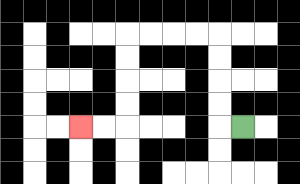{'start': '[10, 5]', 'end': '[3, 5]', 'path_directions': 'L,U,U,U,U,L,L,L,L,D,D,D,D,L,L', 'path_coordinates': '[[10, 5], [9, 5], [9, 4], [9, 3], [9, 2], [9, 1], [8, 1], [7, 1], [6, 1], [5, 1], [5, 2], [5, 3], [5, 4], [5, 5], [4, 5], [3, 5]]'}